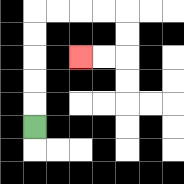{'start': '[1, 5]', 'end': '[3, 2]', 'path_directions': 'U,U,U,U,U,R,R,R,R,D,D,L,L', 'path_coordinates': '[[1, 5], [1, 4], [1, 3], [1, 2], [1, 1], [1, 0], [2, 0], [3, 0], [4, 0], [5, 0], [5, 1], [5, 2], [4, 2], [3, 2]]'}